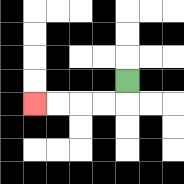{'start': '[5, 3]', 'end': '[1, 4]', 'path_directions': 'D,L,L,L,L', 'path_coordinates': '[[5, 3], [5, 4], [4, 4], [3, 4], [2, 4], [1, 4]]'}